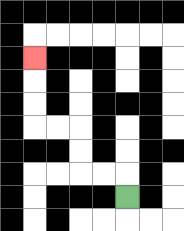{'start': '[5, 8]', 'end': '[1, 2]', 'path_directions': 'U,L,L,U,U,L,L,U,U,U', 'path_coordinates': '[[5, 8], [5, 7], [4, 7], [3, 7], [3, 6], [3, 5], [2, 5], [1, 5], [1, 4], [1, 3], [1, 2]]'}